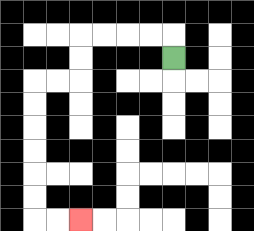{'start': '[7, 2]', 'end': '[3, 9]', 'path_directions': 'U,L,L,L,L,D,D,L,L,D,D,D,D,D,D,R,R', 'path_coordinates': '[[7, 2], [7, 1], [6, 1], [5, 1], [4, 1], [3, 1], [3, 2], [3, 3], [2, 3], [1, 3], [1, 4], [1, 5], [1, 6], [1, 7], [1, 8], [1, 9], [2, 9], [3, 9]]'}